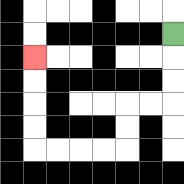{'start': '[7, 1]', 'end': '[1, 2]', 'path_directions': 'D,D,D,L,L,D,D,L,L,L,L,U,U,U,U', 'path_coordinates': '[[7, 1], [7, 2], [7, 3], [7, 4], [6, 4], [5, 4], [5, 5], [5, 6], [4, 6], [3, 6], [2, 6], [1, 6], [1, 5], [1, 4], [1, 3], [1, 2]]'}